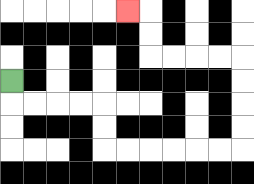{'start': '[0, 3]', 'end': '[5, 0]', 'path_directions': 'D,R,R,R,R,D,D,R,R,R,R,R,R,U,U,U,U,L,L,L,L,U,U,L', 'path_coordinates': '[[0, 3], [0, 4], [1, 4], [2, 4], [3, 4], [4, 4], [4, 5], [4, 6], [5, 6], [6, 6], [7, 6], [8, 6], [9, 6], [10, 6], [10, 5], [10, 4], [10, 3], [10, 2], [9, 2], [8, 2], [7, 2], [6, 2], [6, 1], [6, 0], [5, 0]]'}